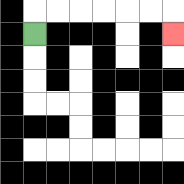{'start': '[1, 1]', 'end': '[7, 1]', 'path_directions': 'U,R,R,R,R,R,R,D', 'path_coordinates': '[[1, 1], [1, 0], [2, 0], [3, 0], [4, 0], [5, 0], [6, 0], [7, 0], [7, 1]]'}